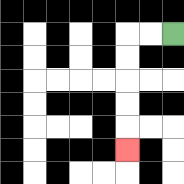{'start': '[7, 1]', 'end': '[5, 6]', 'path_directions': 'L,L,D,D,D,D,D', 'path_coordinates': '[[7, 1], [6, 1], [5, 1], [5, 2], [5, 3], [5, 4], [5, 5], [5, 6]]'}